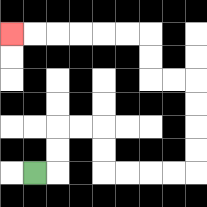{'start': '[1, 7]', 'end': '[0, 1]', 'path_directions': 'R,U,U,R,R,D,D,R,R,R,R,U,U,U,U,L,L,U,U,L,L,L,L,L,L', 'path_coordinates': '[[1, 7], [2, 7], [2, 6], [2, 5], [3, 5], [4, 5], [4, 6], [4, 7], [5, 7], [6, 7], [7, 7], [8, 7], [8, 6], [8, 5], [8, 4], [8, 3], [7, 3], [6, 3], [6, 2], [6, 1], [5, 1], [4, 1], [3, 1], [2, 1], [1, 1], [0, 1]]'}